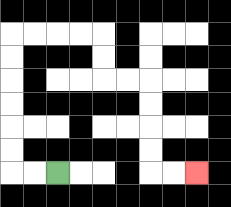{'start': '[2, 7]', 'end': '[8, 7]', 'path_directions': 'L,L,U,U,U,U,U,U,R,R,R,R,D,D,R,R,D,D,D,D,R,R', 'path_coordinates': '[[2, 7], [1, 7], [0, 7], [0, 6], [0, 5], [0, 4], [0, 3], [0, 2], [0, 1], [1, 1], [2, 1], [3, 1], [4, 1], [4, 2], [4, 3], [5, 3], [6, 3], [6, 4], [6, 5], [6, 6], [6, 7], [7, 7], [8, 7]]'}